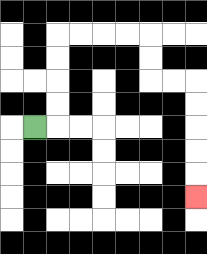{'start': '[1, 5]', 'end': '[8, 8]', 'path_directions': 'R,U,U,U,U,R,R,R,R,D,D,R,R,D,D,D,D,D', 'path_coordinates': '[[1, 5], [2, 5], [2, 4], [2, 3], [2, 2], [2, 1], [3, 1], [4, 1], [5, 1], [6, 1], [6, 2], [6, 3], [7, 3], [8, 3], [8, 4], [8, 5], [8, 6], [8, 7], [8, 8]]'}